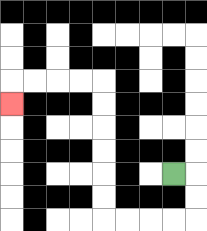{'start': '[7, 7]', 'end': '[0, 4]', 'path_directions': 'R,D,D,L,L,L,L,U,U,U,U,U,U,L,L,L,L,D', 'path_coordinates': '[[7, 7], [8, 7], [8, 8], [8, 9], [7, 9], [6, 9], [5, 9], [4, 9], [4, 8], [4, 7], [4, 6], [4, 5], [4, 4], [4, 3], [3, 3], [2, 3], [1, 3], [0, 3], [0, 4]]'}